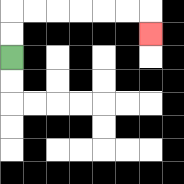{'start': '[0, 2]', 'end': '[6, 1]', 'path_directions': 'U,U,R,R,R,R,R,R,D', 'path_coordinates': '[[0, 2], [0, 1], [0, 0], [1, 0], [2, 0], [3, 0], [4, 0], [5, 0], [6, 0], [6, 1]]'}